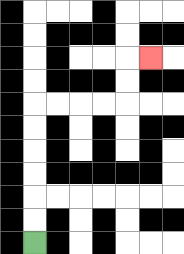{'start': '[1, 10]', 'end': '[6, 2]', 'path_directions': 'U,U,U,U,U,U,R,R,R,R,U,U,R', 'path_coordinates': '[[1, 10], [1, 9], [1, 8], [1, 7], [1, 6], [1, 5], [1, 4], [2, 4], [3, 4], [4, 4], [5, 4], [5, 3], [5, 2], [6, 2]]'}